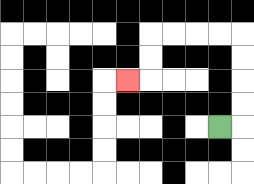{'start': '[9, 5]', 'end': '[5, 3]', 'path_directions': 'R,U,U,U,U,L,L,L,L,D,D,L', 'path_coordinates': '[[9, 5], [10, 5], [10, 4], [10, 3], [10, 2], [10, 1], [9, 1], [8, 1], [7, 1], [6, 1], [6, 2], [6, 3], [5, 3]]'}